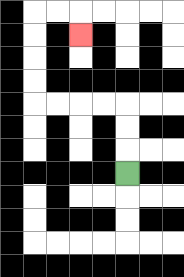{'start': '[5, 7]', 'end': '[3, 1]', 'path_directions': 'U,U,U,L,L,L,L,U,U,U,U,R,R,D', 'path_coordinates': '[[5, 7], [5, 6], [5, 5], [5, 4], [4, 4], [3, 4], [2, 4], [1, 4], [1, 3], [1, 2], [1, 1], [1, 0], [2, 0], [3, 0], [3, 1]]'}